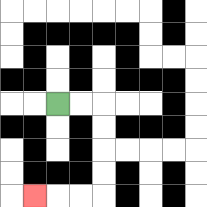{'start': '[2, 4]', 'end': '[1, 8]', 'path_directions': 'R,R,D,D,D,D,L,L,L', 'path_coordinates': '[[2, 4], [3, 4], [4, 4], [4, 5], [4, 6], [4, 7], [4, 8], [3, 8], [2, 8], [1, 8]]'}